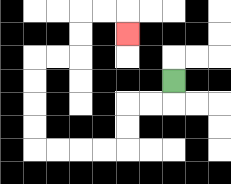{'start': '[7, 3]', 'end': '[5, 1]', 'path_directions': 'D,L,L,D,D,L,L,L,L,U,U,U,U,R,R,U,U,R,R,D', 'path_coordinates': '[[7, 3], [7, 4], [6, 4], [5, 4], [5, 5], [5, 6], [4, 6], [3, 6], [2, 6], [1, 6], [1, 5], [1, 4], [1, 3], [1, 2], [2, 2], [3, 2], [3, 1], [3, 0], [4, 0], [5, 0], [5, 1]]'}